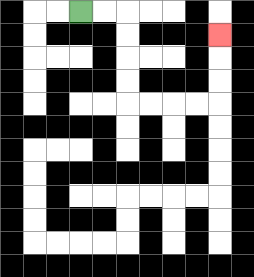{'start': '[3, 0]', 'end': '[9, 1]', 'path_directions': 'R,R,D,D,D,D,R,R,R,R,U,U,U', 'path_coordinates': '[[3, 0], [4, 0], [5, 0], [5, 1], [5, 2], [5, 3], [5, 4], [6, 4], [7, 4], [8, 4], [9, 4], [9, 3], [9, 2], [9, 1]]'}